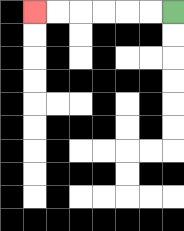{'start': '[7, 0]', 'end': '[1, 0]', 'path_directions': 'L,L,L,L,L,L', 'path_coordinates': '[[7, 0], [6, 0], [5, 0], [4, 0], [3, 0], [2, 0], [1, 0]]'}